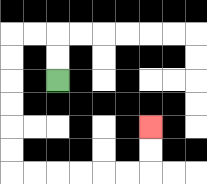{'start': '[2, 3]', 'end': '[6, 5]', 'path_directions': 'U,U,L,L,D,D,D,D,D,D,R,R,R,R,R,R,U,U', 'path_coordinates': '[[2, 3], [2, 2], [2, 1], [1, 1], [0, 1], [0, 2], [0, 3], [0, 4], [0, 5], [0, 6], [0, 7], [1, 7], [2, 7], [3, 7], [4, 7], [5, 7], [6, 7], [6, 6], [6, 5]]'}